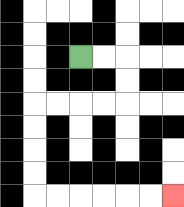{'start': '[3, 2]', 'end': '[7, 8]', 'path_directions': 'R,R,D,D,L,L,L,L,D,D,D,D,R,R,R,R,R,R', 'path_coordinates': '[[3, 2], [4, 2], [5, 2], [5, 3], [5, 4], [4, 4], [3, 4], [2, 4], [1, 4], [1, 5], [1, 6], [1, 7], [1, 8], [2, 8], [3, 8], [4, 8], [5, 8], [6, 8], [7, 8]]'}